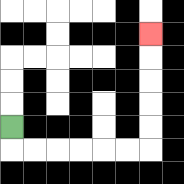{'start': '[0, 5]', 'end': '[6, 1]', 'path_directions': 'D,R,R,R,R,R,R,U,U,U,U,U', 'path_coordinates': '[[0, 5], [0, 6], [1, 6], [2, 6], [3, 6], [4, 6], [5, 6], [6, 6], [6, 5], [6, 4], [6, 3], [6, 2], [6, 1]]'}